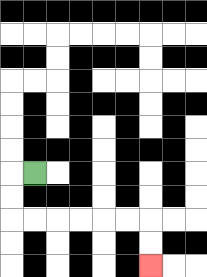{'start': '[1, 7]', 'end': '[6, 11]', 'path_directions': 'L,D,D,R,R,R,R,R,R,D,D', 'path_coordinates': '[[1, 7], [0, 7], [0, 8], [0, 9], [1, 9], [2, 9], [3, 9], [4, 9], [5, 9], [6, 9], [6, 10], [6, 11]]'}